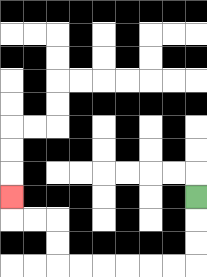{'start': '[8, 8]', 'end': '[0, 8]', 'path_directions': 'D,D,D,L,L,L,L,L,L,U,U,L,L,U', 'path_coordinates': '[[8, 8], [8, 9], [8, 10], [8, 11], [7, 11], [6, 11], [5, 11], [4, 11], [3, 11], [2, 11], [2, 10], [2, 9], [1, 9], [0, 9], [0, 8]]'}